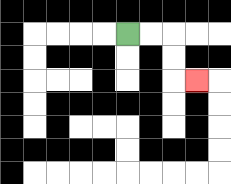{'start': '[5, 1]', 'end': '[8, 3]', 'path_directions': 'R,R,D,D,R', 'path_coordinates': '[[5, 1], [6, 1], [7, 1], [7, 2], [7, 3], [8, 3]]'}